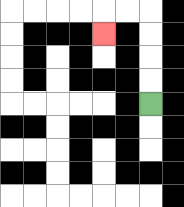{'start': '[6, 4]', 'end': '[4, 1]', 'path_directions': 'U,U,U,U,L,L,D', 'path_coordinates': '[[6, 4], [6, 3], [6, 2], [6, 1], [6, 0], [5, 0], [4, 0], [4, 1]]'}